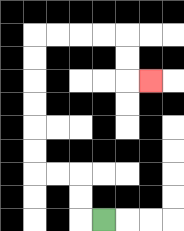{'start': '[4, 9]', 'end': '[6, 3]', 'path_directions': 'L,U,U,L,L,U,U,U,U,U,U,R,R,R,R,D,D,R', 'path_coordinates': '[[4, 9], [3, 9], [3, 8], [3, 7], [2, 7], [1, 7], [1, 6], [1, 5], [1, 4], [1, 3], [1, 2], [1, 1], [2, 1], [3, 1], [4, 1], [5, 1], [5, 2], [5, 3], [6, 3]]'}